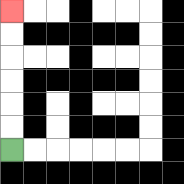{'start': '[0, 6]', 'end': '[0, 0]', 'path_directions': 'U,U,U,U,U,U', 'path_coordinates': '[[0, 6], [0, 5], [0, 4], [0, 3], [0, 2], [0, 1], [0, 0]]'}